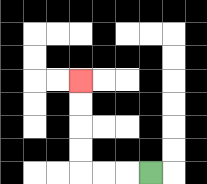{'start': '[6, 7]', 'end': '[3, 3]', 'path_directions': 'L,L,L,U,U,U,U', 'path_coordinates': '[[6, 7], [5, 7], [4, 7], [3, 7], [3, 6], [3, 5], [3, 4], [3, 3]]'}